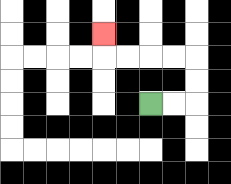{'start': '[6, 4]', 'end': '[4, 1]', 'path_directions': 'R,R,U,U,L,L,L,L,U', 'path_coordinates': '[[6, 4], [7, 4], [8, 4], [8, 3], [8, 2], [7, 2], [6, 2], [5, 2], [4, 2], [4, 1]]'}